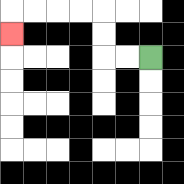{'start': '[6, 2]', 'end': '[0, 1]', 'path_directions': 'L,L,U,U,L,L,L,L,D', 'path_coordinates': '[[6, 2], [5, 2], [4, 2], [4, 1], [4, 0], [3, 0], [2, 0], [1, 0], [0, 0], [0, 1]]'}